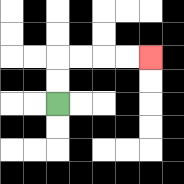{'start': '[2, 4]', 'end': '[6, 2]', 'path_directions': 'U,U,R,R,R,R', 'path_coordinates': '[[2, 4], [2, 3], [2, 2], [3, 2], [4, 2], [5, 2], [6, 2]]'}